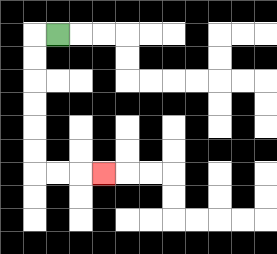{'start': '[2, 1]', 'end': '[4, 7]', 'path_directions': 'L,D,D,D,D,D,D,R,R,R', 'path_coordinates': '[[2, 1], [1, 1], [1, 2], [1, 3], [1, 4], [1, 5], [1, 6], [1, 7], [2, 7], [3, 7], [4, 7]]'}